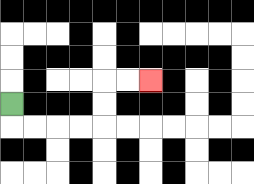{'start': '[0, 4]', 'end': '[6, 3]', 'path_directions': 'D,R,R,R,R,U,U,R,R', 'path_coordinates': '[[0, 4], [0, 5], [1, 5], [2, 5], [3, 5], [4, 5], [4, 4], [4, 3], [5, 3], [6, 3]]'}